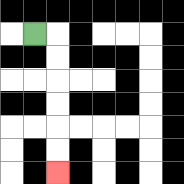{'start': '[1, 1]', 'end': '[2, 7]', 'path_directions': 'R,D,D,D,D,D,D', 'path_coordinates': '[[1, 1], [2, 1], [2, 2], [2, 3], [2, 4], [2, 5], [2, 6], [2, 7]]'}